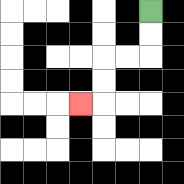{'start': '[6, 0]', 'end': '[3, 4]', 'path_directions': 'D,D,L,L,D,D,L', 'path_coordinates': '[[6, 0], [6, 1], [6, 2], [5, 2], [4, 2], [4, 3], [4, 4], [3, 4]]'}